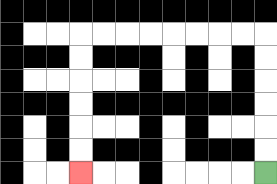{'start': '[11, 7]', 'end': '[3, 7]', 'path_directions': 'U,U,U,U,U,U,L,L,L,L,L,L,L,L,D,D,D,D,D,D', 'path_coordinates': '[[11, 7], [11, 6], [11, 5], [11, 4], [11, 3], [11, 2], [11, 1], [10, 1], [9, 1], [8, 1], [7, 1], [6, 1], [5, 1], [4, 1], [3, 1], [3, 2], [3, 3], [3, 4], [3, 5], [3, 6], [3, 7]]'}